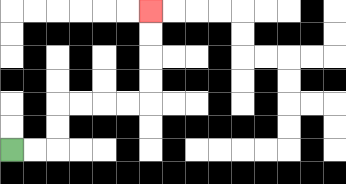{'start': '[0, 6]', 'end': '[6, 0]', 'path_directions': 'R,R,U,U,R,R,R,R,U,U,U,U', 'path_coordinates': '[[0, 6], [1, 6], [2, 6], [2, 5], [2, 4], [3, 4], [4, 4], [5, 4], [6, 4], [6, 3], [6, 2], [6, 1], [6, 0]]'}